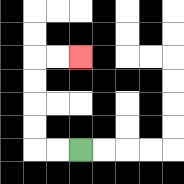{'start': '[3, 6]', 'end': '[3, 2]', 'path_directions': 'L,L,U,U,U,U,R,R', 'path_coordinates': '[[3, 6], [2, 6], [1, 6], [1, 5], [1, 4], [1, 3], [1, 2], [2, 2], [3, 2]]'}